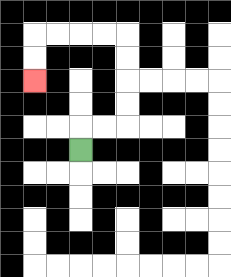{'start': '[3, 6]', 'end': '[1, 3]', 'path_directions': 'U,R,R,U,U,U,U,L,L,L,L,D,D', 'path_coordinates': '[[3, 6], [3, 5], [4, 5], [5, 5], [5, 4], [5, 3], [5, 2], [5, 1], [4, 1], [3, 1], [2, 1], [1, 1], [1, 2], [1, 3]]'}